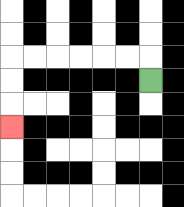{'start': '[6, 3]', 'end': '[0, 5]', 'path_directions': 'U,L,L,L,L,L,L,D,D,D', 'path_coordinates': '[[6, 3], [6, 2], [5, 2], [4, 2], [3, 2], [2, 2], [1, 2], [0, 2], [0, 3], [0, 4], [0, 5]]'}